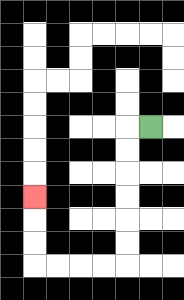{'start': '[6, 5]', 'end': '[1, 8]', 'path_directions': 'L,D,D,D,D,D,D,L,L,L,L,U,U,U', 'path_coordinates': '[[6, 5], [5, 5], [5, 6], [5, 7], [5, 8], [5, 9], [5, 10], [5, 11], [4, 11], [3, 11], [2, 11], [1, 11], [1, 10], [1, 9], [1, 8]]'}